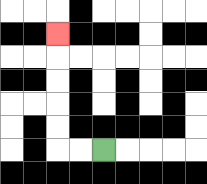{'start': '[4, 6]', 'end': '[2, 1]', 'path_directions': 'L,L,U,U,U,U,U', 'path_coordinates': '[[4, 6], [3, 6], [2, 6], [2, 5], [2, 4], [2, 3], [2, 2], [2, 1]]'}